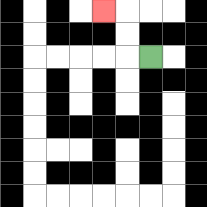{'start': '[6, 2]', 'end': '[4, 0]', 'path_directions': 'L,U,U,L', 'path_coordinates': '[[6, 2], [5, 2], [5, 1], [5, 0], [4, 0]]'}